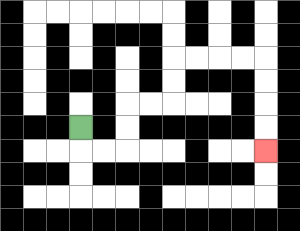{'start': '[3, 5]', 'end': '[11, 6]', 'path_directions': 'D,R,R,U,U,R,R,U,U,R,R,R,R,D,D,D,D', 'path_coordinates': '[[3, 5], [3, 6], [4, 6], [5, 6], [5, 5], [5, 4], [6, 4], [7, 4], [7, 3], [7, 2], [8, 2], [9, 2], [10, 2], [11, 2], [11, 3], [11, 4], [11, 5], [11, 6]]'}